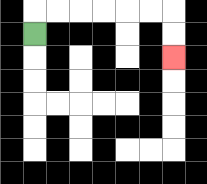{'start': '[1, 1]', 'end': '[7, 2]', 'path_directions': 'U,R,R,R,R,R,R,D,D', 'path_coordinates': '[[1, 1], [1, 0], [2, 0], [3, 0], [4, 0], [5, 0], [6, 0], [7, 0], [7, 1], [7, 2]]'}